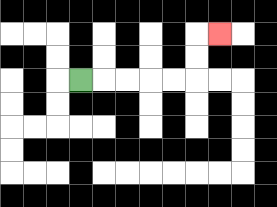{'start': '[3, 3]', 'end': '[9, 1]', 'path_directions': 'R,R,R,R,R,U,U,R', 'path_coordinates': '[[3, 3], [4, 3], [5, 3], [6, 3], [7, 3], [8, 3], [8, 2], [8, 1], [9, 1]]'}